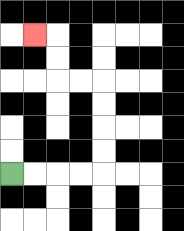{'start': '[0, 7]', 'end': '[1, 1]', 'path_directions': 'R,R,R,R,U,U,U,U,L,L,U,U,L', 'path_coordinates': '[[0, 7], [1, 7], [2, 7], [3, 7], [4, 7], [4, 6], [4, 5], [4, 4], [4, 3], [3, 3], [2, 3], [2, 2], [2, 1], [1, 1]]'}